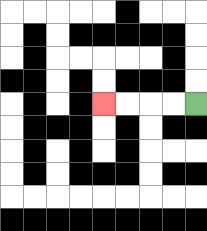{'start': '[8, 4]', 'end': '[4, 4]', 'path_directions': 'L,L,L,L', 'path_coordinates': '[[8, 4], [7, 4], [6, 4], [5, 4], [4, 4]]'}